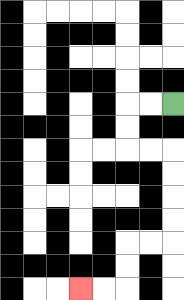{'start': '[7, 4]', 'end': '[3, 12]', 'path_directions': 'L,L,D,D,R,R,D,D,D,D,L,L,D,D,L,L', 'path_coordinates': '[[7, 4], [6, 4], [5, 4], [5, 5], [5, 6], [6, 6], [7, 6], [7, 7], [7, 8], [7, 9], [7, 10], [6, 10], [5, 10], [5, 11], [5, 12], [4, 12], [3, 12]]'}